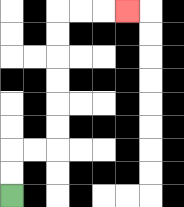{'start': '[0, 8]', 'end': '[5, 0]', 'path_directions': 'U,U,R,R,U,U,U,U,U,U,R,R,R', 'path_coordinates': '[[0, 8], [0, 7], [0, 6], [1, 6], [2, 6], [2, 5], [2, 4], [2, 3], [2, 2], [2, 1], [2, 0], [3, 0], [4, 0], [5, 0]]'}